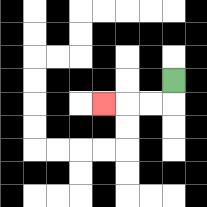{'start': '[7, 3]', 'end': '[4, 4]', 'path_directions': 'D,L,L,L', 'path_coordinates': '[[7, 3], [7, 4], [6, 4], [5, 4], [4, 4]]'}